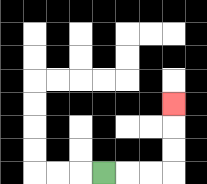{'start': '[4, 7]', 'end': '[7, 4]', 'path_directions': 'R,R,R,U,U,U', 'path_coordinates': '[[4, 7], [5, 7], [6, 7], [7, 7], [7, 6], [7, 5], [7, 4]]'}